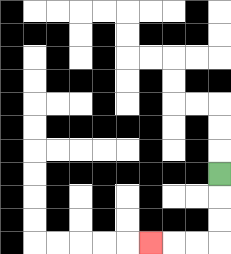{'start': '[9, 7]', 'end': '[6, 10]', 'path_directions': 'D,D,D,L,L,L', 'path_coordinates': '[[9, 7], [9, 8], [9, 9], [9, 10], [8, 10], [7, 10], [6, 10]]'}